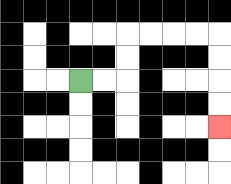{'start': '[3, 3]', 'end': '[9, 5]', 'path_directions': 'R,R,U,U,R,R,R,R,D,D,D,D', 'path_coordinates': '[[3, 3], [4, 3], [5, 3], [5, 2], [5, 1], [6, 1], [7, 1], [8, 1], [9, 1], [9, 2], [9, 3], [9, 4], [9, 5]]'}